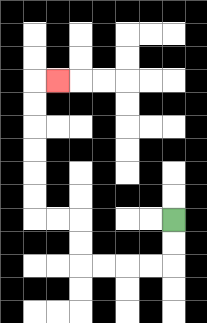{'start': '[7, 9]', 'end': '[2, 3]', 'path_directions': 'D,D,L,L,L,L,U,U,L,L,U,U,U,U,U,U,R', 'path_coordinates': '[[7, 9], [7, 10], [7, 11], [6, 11], [5, 11], [4, 11], [3, 11], [3, 10], [3, 9], [2, 9], [1, 9], [1, 8], [1, 7], [1, 6], [1, 5], [1, 4], [1, 3], [2, 3]]'}